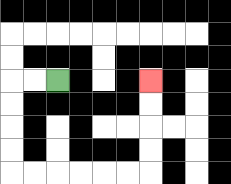{'start': '[2, 3]', 'end': '[6, 3]', 'path_directions': 'L,L,D,D,D,D,R,R,R,R,R,R,U,U,U,U', 'path_coordinates': '[[2, 3], [1, 3], [0, 3], [0, 4], [0, 5], [0, 6], [0, 7], [1, 7], [2, 7], [3, 7], [4, 7], [5, 7], [6, 7], [6, 6], [6, 5], [6, 4], [6, 3]]'}